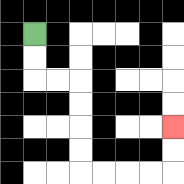{'start': '[1, 1]', 'end': '[7, 5]', 'path_directions': 'D,D,R,R,D,D,D,D,R,R,R,R,U,U', 'path_coordinates': '[[1, 1], [1, 2], [1, 3], [2, 3], [3, 3], [3, 4], [3, 5], [3, 6], [3, 7], [4, 7], [5, 7], [6, 7], [7, 7], [7, 6], [7, 5]]'}